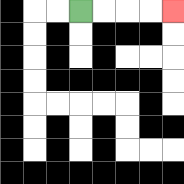{'start': '[3, 0]', 'end': '[7, 0]', 'path_directions': 'R,R,R,R', 'path_coordinates': '[[3, 0], [4, 0], [5, 0], [6, 0], [7, 0]]'}